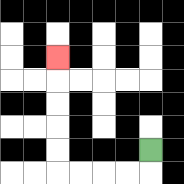{'start': '[6, 6]', 'end': '[2, 2]', 'path_directions': 'D,L,L,L,L,U,U,U,U,U', 'path_coordinates': '[[6, 6], [6, 7], [5, 7], [4, 7], [3, 7], [2, 7], [2, 6], [2, 5], [2, 4], [2, 3], [2, 2]]'}